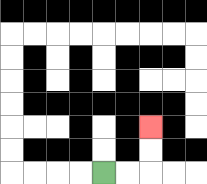{'start': '[4, 7]', 'end': '[6, 5]', 'path_directions': 'R,R,U,U', 'path_coordinates': '[[4, 7], [5, 7], [6, 7], [6, 6], [6, 5]]'}